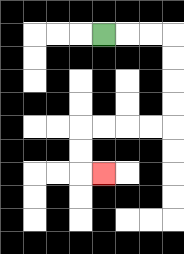{'start': '[4, 1]', 'end': '[4, 7]', 'path_directions': 'R,R,R,D,D,D,D,L,L,L,L,D,D,R', 'path_coordinates': '[[4, 1], [5, 1], [6, 1], [7, 1], [7, 2], [7, 3], [7, 4], [7, 5], [6, 5], [5, 5], [4, 5], [3, 5], [3, 6], [3, 7], [4, 7]]'}